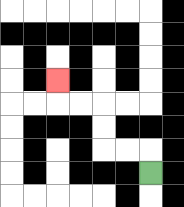{'start': '[6, 7]', 'end': '[2, 3]', 'path_directions': 'U,L,L,U,U,L,L,U', 'path_coordinates': '[[6, 7], [6, 6], [5, 6], [4, 6], [4, 5], [4, 4], [3, 4], [2, 4], [2, 3]]'}